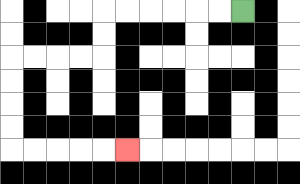{'start': '[10, 0]', 'end': '[5, 6]', 'path_directions': 'L,L,L,L,L,L,D,D,L,L,L,L,D,D,D,D,R,R,R,R,R', 'path_coordinates': '[[10, 0], [9, 0], [8, 0], [7, 0], [6, 0], [5, 0], [4, 0], [4, 1], [4, 2], [3, 2], [2, 2], [1, 2], [0, 2], [0, 3], [0, 4], [0, 5], [0, 6], [1, 6], [2, 6], [3, 6], [4, 6], [5, 6]]'}